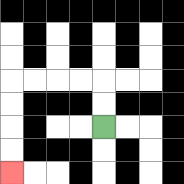{'start': '[4, 5]', 'end': '[0, 7]', 'path_directions': 'U,U,L,L,L,L,D,D,D,D', 'path_coordinates': '[[4, 5], [4, 4], [4, 3], [3, 3], [2, 3], [1, 3], [0, 3], [0, 4], [0, 5], [0, 6], [0, 7]]'}